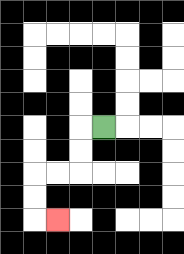{'start': '[4, 5]', 'end': '[2, 9]', 'path_directions': 'L,D,D,L,L,D,D,R', 'path_coordinates': '[[4, 5], [3, 5], [3, 6], [3, 7], [2, 7], [1, 7], [1, 8], [1, 9], [2, 9]]'}